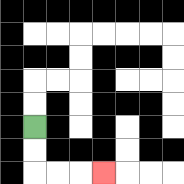{'start': '[1, 5]', 'end': '[4, 7]', 'path_directions': 'D,D,R,R,R', 'path_coordinates': '[[1, 5], [1, 6], [1, 7], [2, 7], [3, 7], [4, 7]]'}